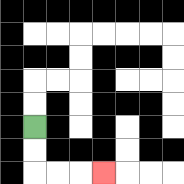{'start': '[1, 5]', 'end': '[4, 7]', 'path_directions': 'D,D,R,R,R', 'path_coordinates': '[[1, 5], [1, 6], [1, 7], [2, 7], [3, 7], [4, 7]]'}